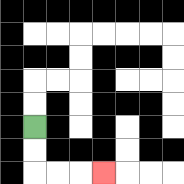{'start': '[1, 5]', 'end': '[4, 7]', 'path_directions': 'D,D,R,R,R', 'path_coordinates': '[[1, 5], [1, 6], [1, 7], [2, 7], [3, 7], [4, 7]]'}